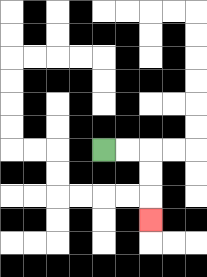{'start': '[4, 6]', 'end': '[6, 9]', 'path_directions': 'R,R,D,D,D', 'path_coordinates': '[[4, 6], [5, 6], [6, 6], [6, 7], [6, 8], [6, 9]]'}